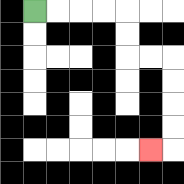{'start': '[1, 0]', 'end': '[6, 6]', 'path_directions': 'R,R,R,R,D,D,R,R,D,D,D,D,L', 'path_coordinates': '[[1, 0], [2, 0], [3, 0], [4, 0], [5, 0], [5, 1], [5, 2], [6, 2], [7, 2], [7, 3], [7, 4], [7, 5], [7, 6], [6, 6]]'}